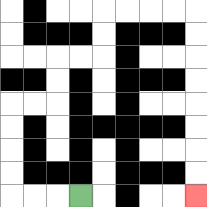{'start': '[3, 8]', 'end': '[8, 8]', 'path_directions': 'L,L,L,U,U,U,U,R,R,U,U,R,R,U,U,R,R,R,R,D,D,D,D,D,D,D,D', 'path_coordinates': '[[3, 8], [2, 8], [1, 8], [0, 8], [0, 7], [0, 6], [0, 5], [0, 4], [1, 4], [2, 4], [2, 3], [2, 2], [3, 2], [4, 2], [4, 1], [4, 0], [5, 0], [6, 0], [7, 0], [8, 0], [8, 1], [8, 2], [8, 3], [8, 4], [8, 5], [8, 6], [8, 7], [8, 8]]'}